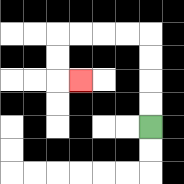{'start': '[6, 5]', 'end': '[3, 3]', 'path_directions': 'U,U,U,U,L,L,L,L,D,D,R', 'path_coordinates': '[[6, 5], [6, 4], [6, 3], [6, 2], [6, 1], [5, 1], [4, 1], [3, 1], [2, 1], [2, 2], [2, 3], [3, 3]]'}